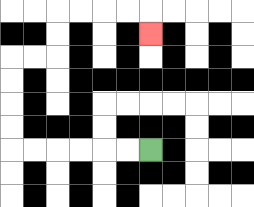{'start': '[6, 6]', 'end': '[6, 1]', 'path_directions': 'L,L,L,L,L,L,U,U,U,U,R,R,U,U,R,R,R,R,D', 'path_coordinates': '[[6, 6], [5, 6], [4, 6], [3, 6], [2, 6], [1, 6], [0, 6], [0, 5], [0, 4], [0, 3], [0, 2], [1, 2], [2, 2], [2, 1], [2, 0], [3, 0], [4, 0], [5, 0], [6, 0], [6, 1]]'}